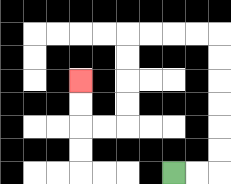{'start': '[7, 7]', 'end': '[3, 3]', 'path_directions': 'R,R,U,U,U,U,U,U,L,L,L,L,D,D,D,D,L,L,U,U', 'path_coordinates': '[[7, 7], [8, 7], [9, 7], [9, 6], [9, 5], [9, 4], [9, 3], [9, 2], [9, 1], [8, 1], [7, 1], [6, 1], [5, 1], [5, 2], [5, 3], [5, 4], [5, 5], [4, 5], [3, 5], [3, 4], [3, 3]]'}